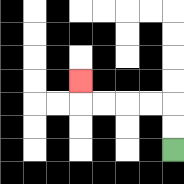{'start': '[7, 6]', 'end': '[3, 3]', 'path_directions': 'U,U,L,L,L,L,U', 'path_coordinates': '[[7, 6], [7, 5], [7, 4], [6, 4], [5, 4], [4, 4], [3, 4], [3, 3]]'}